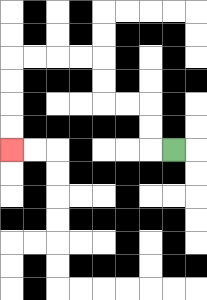{'start': '[7, 6]', 'end': '[0, 6]', 'path_directions': 'L,U,U,L,L,U,U,L,L,L,L,D,D,D,D', 'path_coordinates': '[[7, 6], [6, 6], [6, 5], [6, 4], [5, 4], [4, 4], [4, 3], [4, 2], [3, 2], [2, 2], [1, 2], [0, 2], [0, 3], [0, 4], [0, 5], [0, 6]]'}